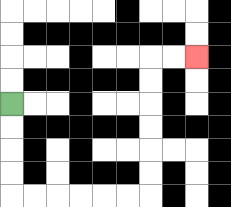{'start': '[0, 4]', 'end': '[8, 2]', 'path_directions': 'D,D,D,D,R,R,R,R,R,R,U,U,U,U,U,U,R,R', 'path_coordinates': '[[0, 4], [0, 5], [0, 6], [0, 7], [0, 8], [1, 8], [2, 8], [3, 8], [4, 8], [5, 8], [6, 8], [6, 7], [6, 6], [6, 5], [6, 4], [6, 3], [6, 2], [7, 2], [8, 2]]'}